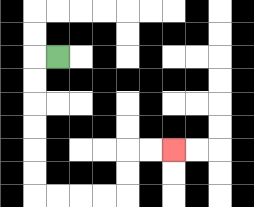{'start': '[2, 2]', 'end': '[7, 6]', 'path_directions': 'L,D,D,D,D,D,D,R,R,R,R,U,U,R,R', 'path_coordinates': '[[2, 2], [1, 2], [1, 3], [1, 4], [1, 5], [1, 6], [1, 7], [1, 8], [2, 8], [3, 8], [4, 8], [5, 8], [5, 7], [5, 6], [6, 6], [7, 6]]'}